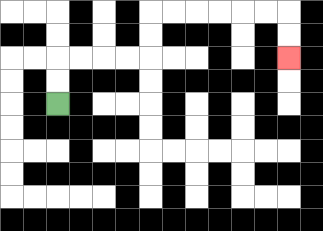{'start': '[2, 4]', 'end': '[12, 2]', 'path_directions': 'U,U,R,R,R,R,U,U,R,R,R,R,R,R,D,D', 'path_coordinates': '[[2, 4], [2, 3], [2, 2], [3, 2], [4, 2], [5, 2], [6, 2], [6, 1], [6, 0], [7, 0], [8, 0], [9, 0], [10, 0], [11, 0], [12, 0], [12, 1], [12, 2]]'}